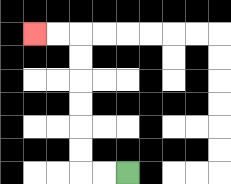{'start': '[5, 7]', 'end': '[1, 1]', 'path_directions': 'L,L,U,U,U,U,U,U,L,L', 'path_coordinates': '[[5, 7], [4, 7], [3, 7], [3, 6], [3, 5], [3, 4], [3, 3], [3, 2], [3, 1], [2, 1], [1, 1]]'}